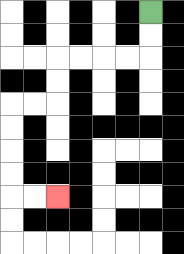{'start': '[6, 0]', 'end': '[2, 8]', 'path_directions': 'D,D,L,L,L,L,D,D,L,L,D,D,D,D,R,R', 'path_coordinates': '[[6, 0], [6, 1], [6, 2], [5, 2], [4, 2], [3, 2], [2, 2], [2, 3], [2, 4], [1, 4], [0, 4], [0, 5], [0, 6], [0, 7], [0, 8], [1, 8], [2, 8]]'}